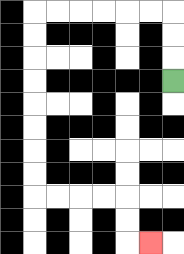{'start': '[7, 3]', 'end': '[6, 10]', 'path_directions': 'U,U,U,L,L,L,L,L,L,D,D,D,D,D,D,D,D,R,R,R,R,D,D,R', 'path_coordinates': '[[7, 3], [7, 2], [7, 1], [7, 0], [6, 0], [5, 0], [4, 0], [3, 0], [2, 0], [1, 0], [1, 1], [1, 2], [1, 3], [1, 4], [1, 5], [1, 6], [1, 7], [1, 8], [2, 8], [3, 8], [4, 8], [5, 8], [5, 9], [5, 10], [6, 10]]'}